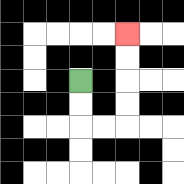{'start': '[3, 3]', 'end': '[5, 1]', 'path_directions': 'D,D,R,R,U,U,U,U', 'path_coordinates': '[[3, 3], [3, 4], [3, 5], [4, 5], [5, 5], [5, 4], [5, 3], [5, 2], [5, 1]]'}